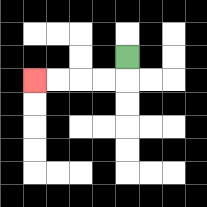{'start': '[5, 2]', 'end': '[1, 3]', 'path_directions': 'D,L,L,L,L', 'path_coordinates': '[[5, 2], [5, 3], [4, 3], [3, 3], [2, 3], [1, 3]]'}